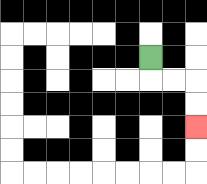{'start': '[6, 2]', 'end': '[8, 5]', 'path_directions': 'D,R,R,D,D', 'path_coordinates': '[[6, 2], [6, 3], [7, 3], [8, 3], [8, 4], [8, 5]]'}